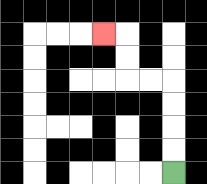{'start': '[7, 7]', 'end': '[4, 1]', 'path_directions': 'U,U,U,U,L,L,U,U,L', 'path_coordinates': '[[7, 7], [7, 6], [7, 5], [7, 4], [7, 3], [6, 3], [5, 3], [5, 2], [5, 1], [4, 1]]'}